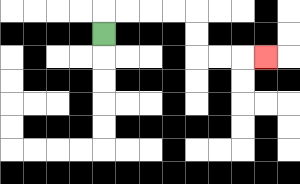{'start': '[4, 1]', 'end': '[11, 2]', 'path_directions': 'U,R,R,R,R,D,D,R,R,R', 'path_coordinates': '[[4, 1], [4, 0], [5, 0], [6, 0], [7, 0], [8, 0], [8, 1], [8, 2], [9, 2], [10, 2], [11, 2]]'}